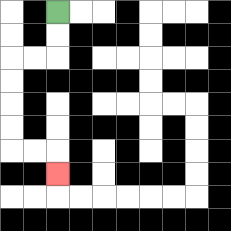{'start': '[2, 0]', 'end': '[2, 7]', 'path_directions': 'D,D,L,L,D,D,D,D,R,R,D', 'path_coordinates': '[[2, 0], [2, 1], [2, 2], [1, 2], [0, 2], [0, 3], [0, 4], [0, 5], [0, 6], [1, 6], [2, 6], [2, 7]]'}